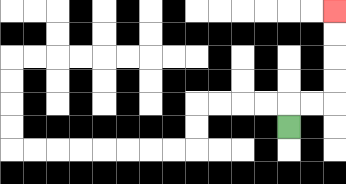{'start': '[12, 5]', 'end': '[14, 0]', 'path_directions': 'U,R,R,U,U,U,U', 'path_coordinates': '[[12, 5], [12, 4], [13, 4], [14, 4], [14, 3], [14, 2], [14, 1], [14, 0]]'}